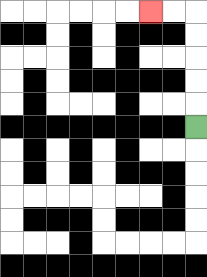{'start': '[8, 5]', 'end': '[6, 0]', 'path_directions': 'U,U,U,U,U,L,L', 'path_coordinates': '[[8, 5], [8, 4], [8, 3], [8, 2], [8, 1], [8, 0], [7, 0], [6, 0]]'}